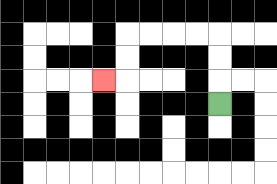{'start': '[9, 4]', 'end': '[4, 3]', 'path_directions': 'U,U,U,L,L,L,L,D,D,L', 'path_coordinates': '[[9, 4], [9, 3], [9, 2], [9, 1], [8, 1], [7, 1], [6, 1], [5, 1], [5, 2], [5, 3], [4, 3]]'}